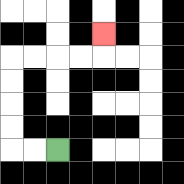{'start': '[2, 6]', 'end': '[4, 1]', 'path_directions': 'L,L,U,U,U,U,R,R,R,R,U', 'path_coordinates': '[[2, 6], [1, 6], [0, 6], [0, 5], [0, 4], [0, 3], [0, 2], [1, 2], [2, 2], [3, 2], [4, 2], [4, 1]]'}